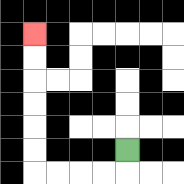{'start': '[5, 6]', 'end': '[1, 1]', 'path_directions': 'D,L,L,L,L,U,U,U,U,U,U', 'path_coordinates': '[[5, 6], [5, 7], [4, 7], [3, 7], [2, 7], [1, 7], [1, 6], [1, 5], [1, 4], [1, 3], [1, 2], [1, 1]]'}